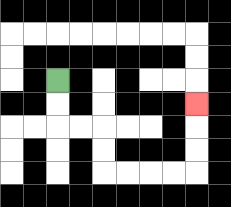{'start': '[2, 3]', 'end': '[8, 4]', 'path_directions': 'D,D,R,R,D,D,R,R,R,R,U,U,U', 'path_coordinates': '[[2, 3], [2, 4], [2, 5], [3, 5], [4, 5], [4, 6], [4, 7], [5, 7], [6, 7], [7, 7], [8, 7], [8, 6], [8, 5], [8, 4]]'}